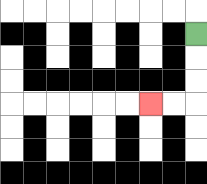{'start': '[8, 1]', 'end': '[6, 4]', 'path_directions': 'D,D,D,L,L', 'path_coordinates': '[[8, 1], [8, 2], [8, 3], [8, 4], [7, 4], [6, 4]]'}